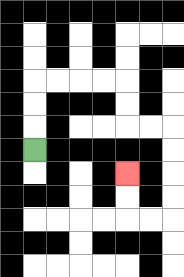{'start': '[1, 6]', 'end': '[5, 7]', 'path_directions': 'U,U,U,R,R,R,R,D,D,R,R,D,D,D,D,L,L,U,U', 'path_coordinates': '[[1, 6], [1, 5], [1, 4], [1, 3], [2, 3], [3, 3], [4, 3], [5, 3], [5, 4], [5, 5], [6, 5], [7, 5], [7, 6], [7, 7], [7, 8], [7, 9], [6, 9], [5, 9], [5, 8], [5, 7]]'}